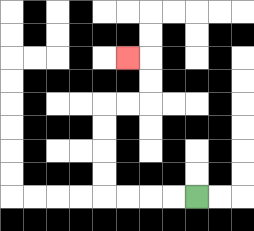{'start': '[8, 8]', 'end': '[5, 2]', 'path_directions': 'L,L,L,L,U,U,U,U,R,R,U,U,L', 'path_coordinates': '[[8, 8], [7, 8], [6, 8], [5, 8], [4, 8], [4, 7], [4, 6], [4, 5], [4, 4], [5, 4], [6, 4], [6, 3], [6, 2], [5, 2]]'}